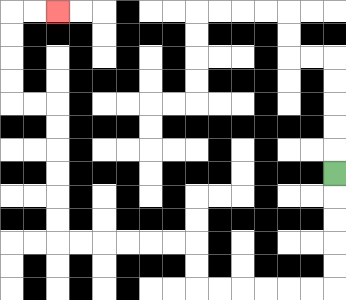{'start': '[14, 7]', 'end': '[2, 0]', 'path_directions': 'D,D,D,D,D,L,L,L,L,L,L,U,U,L,L,L,L,L,L,U,U,U,U,U,U,L,L,U,U,U,U,R,R', 'path_coordinates': '[[14, 7], [14, 8], [14, 9], [14, 10], [14, 11], [14, 12], [13, 12], [12, 12], [11, 12], [10, 12], [9, 12], [8, 12], [8, 11], [8, 10], [7, 10], [6, 10], [5, 10], [4, 10], [3, 10], [2, 10], [2, 9], [2, 8], [2, 7], [2, 6], [2, 5], [2, 4], [1, 4], [0, 4], [0, 3], [0, 2], [0, 1], [0, 0], [1, 0], [2, 0]]'}